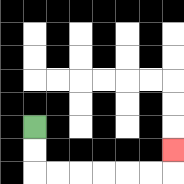{'start': '[1, 5]', 'end': '[7, 6]', 'path_directions': 'D,D,R,R,R,R,R,R,U', 'path_coordinates': '[[1, 5], [1, 6], [1, 7], [2, 7], [3, 7], [4, 7], [5, 7], [6, 7], [7, 7], [7, 6]]'}